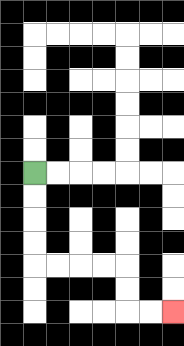{'start': '[1, 7]', 'end': '[7, 13]', 'path_directions': 'D,D,D,D,R,R,R,R,D,D,R,R', 'path_coordinates': '[[1, 7], [1, 8], [1, 9], [1, 10], [1, 11], [2, 11], [3, 11], [4, 11], [5, 11], [5, 12], [5, 13], [6, 13], [7, 13]]'}